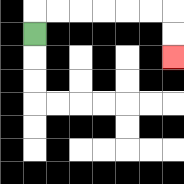{'start': '[1, 1]', 'end': '[7, 2]', 'path_directions': 'U,R,R,R,R,R,R,D,D', 'path_coordinates': '[[1, 1], [1, 0], [2, 0], [3, 0], [4, 0], [5, 0], [6, 0], [7, 0], [7, 1], [7, 2]]'}